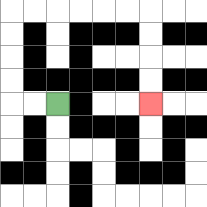{'start': '[2, 4]', 'end': '[6, 4]', 'path_directions': 'L,L,U,U,U,U,R,R,R,R,R,R,D,D,D,D', 'path_coordinates': '[[2, 4], [1, 4], [0, 4], [0, 3], [0, 2], [0, 1], [0, 0], [1, 0], [2, 0], [3, 0], [4, 0], [5, 0], [6, 0], [6, 1], [6, 2], [6, 3], [6, 4]]'}